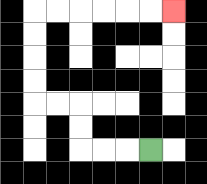{'start': '[6, 6]', 'end': '[7, 0]', 'path_directions': 'L,L,L,U,U,L,L,U,U,U,U,R,R,R,R,R,R', 'path_coordinates': '[[6, 6], [5, 6], [4, 6], [3, 6], [3, 5], [3, 4], [2, 4], [1, 4], [1, 3], [1, 2], [1, 1], [1, 0], [2, 0], [3, 0], [4, 0], [5, 0], [6, 0], [7, 0]]'}